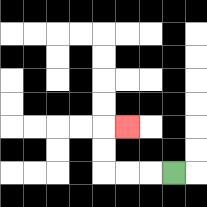{'start': '[7, 7]', 'end': '[5, 5]', 'path_directions': 'L,L,L,U,U,R', 'path_coordinates': '[[7, 7], [6, 7], [5, 7], [4, 7], [4, 6], [4, 5], [5, 5]]'}